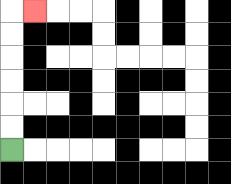{'start': '[0, 6]', 'end': '[1, 0]', 'path_directions': 'U,U,U,U,U,U,R', 'path_coordinates': '[[0, 6], [0, 5], [0, 4], [0, 3], [0, 2], [0, 1], [0, 0], [1, 0]]'}